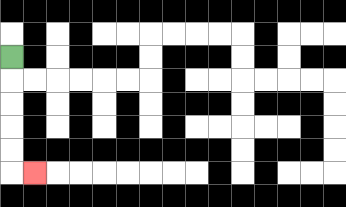{'start': '[0, 2]', 'end': '[1, 7]', 'path_directions': 'D,D,D,D,D,R', 'path_coordinates': '[[0, 2], [0, 3], [0, 4], [0, 5], [0, 6], [0, 7], [1, 7]]'}